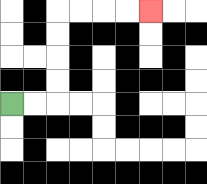{'start': '[0, 4]', 'end': '[6, 0]', 'path_directions': 'R,R,U,U,U,U,R,R,R,R', 'path_coordinates': '[[0, 4], [1, 4], [2, 4], [2, 3], [2, 2], [2, 1], [2, 0], [3, 0], [4, 0], [5, 0], [6, 0]]'}